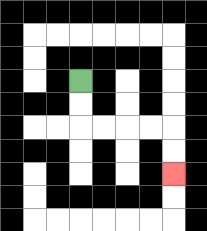{'start': '[3, 3]', 'end': '[7, 7]', 'path_directions': 'D,D,R,R,R,R,D,D', 'path_coordinates': '[[3, 3], [3, 4], [3, 5], [4, 5], [5, 5], [6, 5], [7, 5], [7, 6], [7, 7]]'}